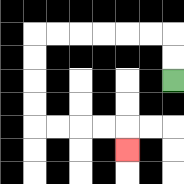{'start': '[7, 3]', 'end': '[5, 6]', 'path_directions': 'U,U,L,L,L,L,L,L,D,D,D,D,R,R,R,R,D', 'path_coordinates': '[[7, 3], [7, 2], [7, 1], [6, 1], [5, 1], [4, 1], [3, 1], [2, 1], [1, 1], [1, 2], [1, 3], [1, 4], [1, 5], [2, 5], [3, 5], [4, 5], [5, 5], [5, 6]]'}